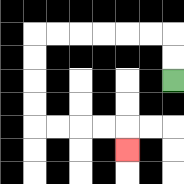{'start': '[7, 3]', 'end': '[5, 6]', 'path_directions': 'U,U,L,L,L,L,L,L,D,D,D,D,R,R,R,R,D', 'path_coordinates': '[[7, 3], [7, 2], [7, 1], [6, 1], [5, 1], [4, 1], [3, 1], [2, 1], [1, 1], [1, 2], [1, 3], [1, 4], [1, 5], [2, 5], [3, 5], [4, 5], [5, 5], [5, 6]]'}